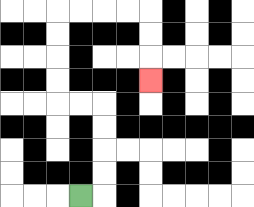{'start': '[3, 8]', 'end': '[6, 3]', 'path_directions': 'R,U,U,U,U,L,L,U,U,U,U,R,R,R,R,D,D,D', 'path_coordinates': '[[3, 8], [4, 8], [4, 7], [4, 6], [4, 5], [4, 4], [3, 4], [2, 4], [2, 3], [2, 2], [2, 1], [2, 0], [3, 0], [4, 0], [5, 0], [6, 0], [6, 1], [6, 2], [6, 3]]'}